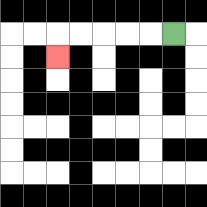{'start': '[7, 1]', 'end': '[2, 2]', 'path_directions': 'L,L,L,L,L,D', 'path_coordinates': '[[7, 1], [6, 1], [5, 1], [4, 1], [3, 1], [2, 1], [2, 2]]'}